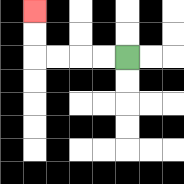{'start': '[5, 2]', 'end': '[1, 0]', 'path_directions': 'L,L,L,L,U,U', 'path_coordinates': '[[5, 2], [4, 2], [3, 2], [2, 2], [1, 2], [1, 1], [1, 0]]'}